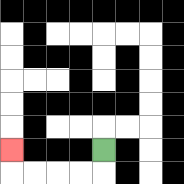{'start': '[4, 6]', 'end': '[0, 6]', 'path_directions': 'D,L,L,L,L,U', 'path_coordinates': '[[4, 6], [4, 7], [3, 7], [2, 7], [1, 7], [0, 7], [0, 6]]'}